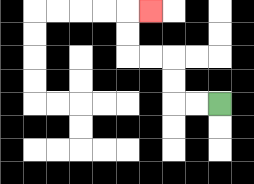{'start': '[9, 4]', 'end': '[6, 0]', 'path_directions': 'L,L,U,U,L,L,U,U,R', 'path_coordinates': '[[9, 4], [8, 4], [7, 4], [7, 3], [7, 2], [6, 2], [5, 2], [5, 1], [5, 0], [6, 0]]'}